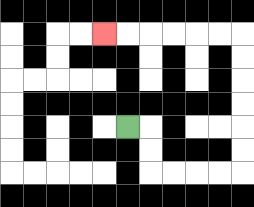{'start': '[5, 5]', 'end': '[4, 1]', 'path_directions': 'R,D,D,R,R,R,R,U,U,U,U,U,U,L,L,L,L,L,L', 'path_coordinates': '[[5, 5], [6, 5], [6, 6], [6, 7], [7, 7], [8, 7], [9, 7], [10, 7], [10, 6], [10, 5], [10, 4], [10, 3], [10, 2], [10, 1], [9, 1], [8, 1], [7, 1], [6, 1], [5, 1], [4, 1]]'}